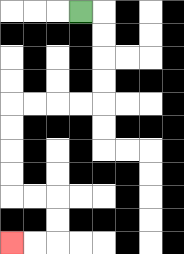{'start': '[3, 0]', 'end': '[0, 10]', 'path_directions': 'R,D,D,D,D,L,L,L,L,D,D,D,D,R,R,D,D,L,L', 'path_coordinates': '[[3, 0], [4, 0], [4, 1], [4, 2], [4, 3], [4, 4], [3, 4], [2, 4], [1, 4], [0, 4], [0, 5], [0, 6], [0, 7], [0, 8], [1, 8], [2, 8], [2, 9], [2, 10], [1, 10], [0, 10]]'}